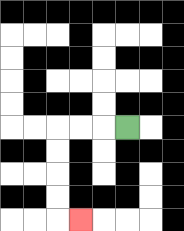{'start': '[5, 5]', 'end': '[3, 9]', 'path_directions': 'L,L,L,D,D,D,D,R', 'path_coordinates': '[[5, 5], [4, 5], [3, 5], [2, 5], [2, 6], [2, 7], [2, 8], [2, 9], [3, 9]]'}